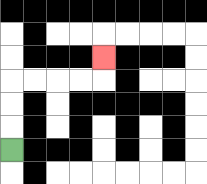{'start': '[0, 6]', 'end': '[4, 2]', 'path_directions': 'U,U,U,R,R,R,R,U', 'path_coordinates': '[[0, 6], [0, 5], [0, 4], [0, 3], [1, 3], [2, 3], [3, 3], [4, 3], [4, 2]]'}